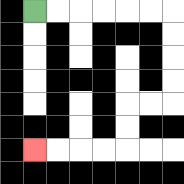{'start': '[1, 0]', 'end': '[1, 6]', 'path_directions': 'R,R,R,R,R,R,D,D,D,D,L,L,D,D,L,L,L,L', 'path_coordinates': '[[1, 0], [2, 0], [3, 0], [4, 0], [5, 0], [6, 0], [7, 0], [7, 1], [7, 2], [7, 3], [7, 4], [6, 4], [5, 4], [5, 5], [5, 6], [4, 6], [3, 6], [2, 6], [1, 6]]'}